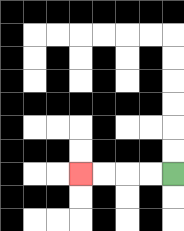{'start': '[7, 7]', 'end': '[3, 7]', 'path_directions': 'L,L,L,L', 'path_coordinates': '[[7, 7], [6, 7], [5, 7], [4, 7], [3, 7]]'}